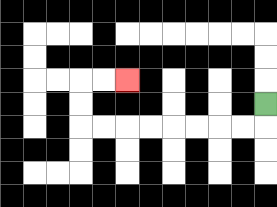{'start': '[11, 4]', 'end': '[5, 3]', 'path_directions': 'D,L,L,L,L,L,L,L,L,U,U,R,R', 'path_coordinates': '[[11, 4], [11, 5], [10, 5], [9, 5], [8, 5], [7, 5], [6, 5], [5, 5], [4, 5], [3, 5], [3, 4], [3, 3], [4, 3], [5, 3]]'}